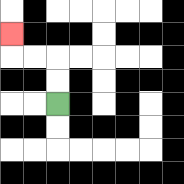{'start': '[2, 4]', 'end': '[0, 1]', 'path_directions': 'U,U,L,L,U', 'path_coordinates': '[[2, 4], [2, 3], [2, 2], [1, 2], [0, 2], [0, 1]]'}